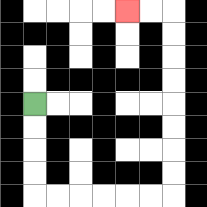{'start': '[1, 4]', 'end': '[5, 0]', 'path_directions': 'D,D,D,D,R,R,R,R,R,R,U,U,U,U,U,U,U,U,L,L', 'path_coordinates': '[[1, 4], [1, 5], [1, 6], [1, 7], [1, 8], [2, 8], [3, 8], [4, 8], [5, 8], [6, 8], [7, 8], [7, 7], [7, 6], [7, 5], [7, 4], [7, 3], [7, 2], [7, 1], [7, 0], [6, 0], [5, 0]]'}